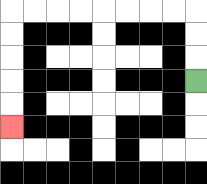{'start': '[8, 3]', 'end': '[0, 5]', 'path_directions': 'U,U,U,L,L,L,L,L,L,L,L,D,D,D,D,D', 'path_coordinates': '[[8, 3], [8, 2], [8, 1], [8, 0], [7, 0], [6, 0], [5, 0], [4, 0], [3, 0], [2, 0], [1, 0], [0, 0], [0, 1], [0, 2], [0, 3], [0, 4], [0, 5]]'}